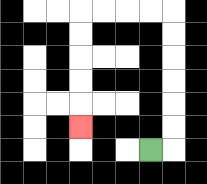{'start': '[6, 6]', 'end': '[3, 5]', 'path_directions': 'R,U,U,U,U,U,U,L,L,L,L,D,D,D,D,D', 'path_coordinates': '[[6, 6], [7, 6], [7, 5], [7, 4], [7, 3], [7, 2], [7, 1], [7, 0], [6, 0], [5, 0], [4, 0], [3, 0], [3, 1], [3, 2], [3, 3], [3, 4], [3, 5]]'}